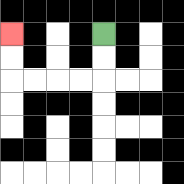{'start': '[4, 1]', 'end': '[0, 1]', 'path_directions': 'D,D,L,L,L,L,U,U', 'path_coordinates': '[[4, 1], [4, 2], [4, 3], [3, 3], [2, 3], [1, 3], [0, 3], [0, 2], [0, 1]]'}